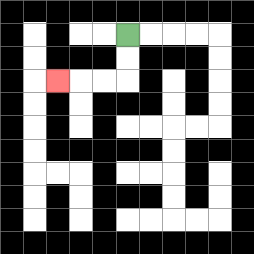{'start': '[5, 1]', 'end': '[2, 3]', 'path_directions': 'D,D,L,L,L', 'path_coordinates': '[[5, 1], [5, 2], [5, 3], [4, 3], [3, 3], [2, 3]]'}